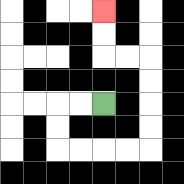{'start': '[4, 4]', 'end': '[4, 0]', 'path_directions': 'L,L,D,D,R,R,R,R,U,U,U,U,L,L,U,U', 'path_coordinates': '[[4, 4], [3, 4], [2, 4], [2, 5], [2, 6], [3, 6], [4, 6], [5, 6], [6, 6], [6, 5], [6, 4], [6, 3], [6, 2], [5, 2], [4, 2], [4, 1], [4, 0]]'}